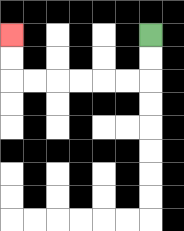{'start': '[6, 1]', 'end': '[0, 1]', 'path_directions': 'D,D,L,L,L,L,L,L,U,U', 'path_coordinates': '[[6, 1], [6, 2], [6, 3], [5, 3], [4, 3], [3, 3], [2, 3], [1, 3], [0, 3], [0, 2], [0, 1]]'}